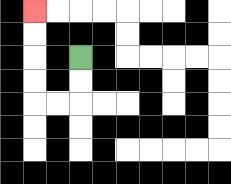{'start': '[3, 2]', 'end': '[1, 0]', 'path_directions': 'D,D,L,L,U,U,U,U', 'path_coordinates': '[[3, 2], [3, 3], [3, 4], [2, 4], [1, 4], [1, 3], [1, 2], [1, 1], [1, 0]]'}